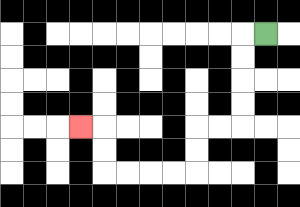{'start': '[11, 1]', 'end': '[3, 5]', 'path_directions': 'L,D,D,D,D,L,L,D,D,L,L,L,L,U,U,L', 'path_coordinates': '[[11, 1], [10, 1], [10, 2], [10, 3], [10, 4], [10, 5], [9, 5], [8, 5], [8, 6], [8, 7], [7, 7], [6, 7], [5, 7], [4, 7], [4, 6], [4, 5], [3, 5]]'}